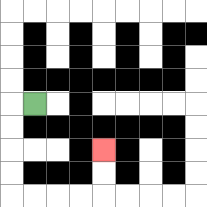{'start': '[1, 4]', 'end': '[4, 6]', 'path_directions': 'L,D,D,D,D,R,R,R,R,U,U', 'path_coordinates': '[[1, 4], [0, 4], [0, 5], [0, 6], [0, 7], [0, 8], [1, 8], [2, 8], [3, 8], [4, 8], [4, 7], [4, 6]]'}